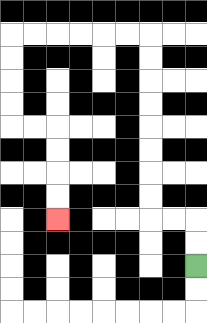{'start': '[8, 11]', 'end': '[2, 9]', 'path_directions': 'U,U,L,L,U,U,U,U,U,U,U,U,L,L,L,L,L,L,D,D,D,D,R,R,D,D,D,D', 'path_coordinates': '[[8, 11], [8, 10], [8, 9], [7, 9], [6, 9], [6, 8], [6, 7], [6, 6], [6, 5], [6, 4], [6, 3], [6, 2], [6, 1], [5, 1], [4, 1], [3, 1], [2, 1], [1, 1], [0, 1], [0, 2], [0, 3], [0, 4], [0, 5], [1, 5], [2, 5], [2, 6], [2, 7], [2, 8], [2, 9]]'}